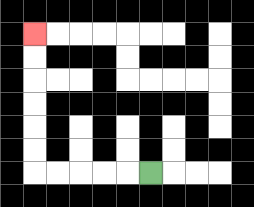{'start': '[6, 7]', 'end': '[1, 1]', 'path_directions': 'L,L,L,L,L,U,U,U,U,U,U', 'path_coordinates': '[[6, 7], [5, 7], [4, 7], [3, 7], [2, 7], [1, 7], [1, 6], [1, 5], [1, 4], [1, 3], [1, 2], [1, 1]]'}